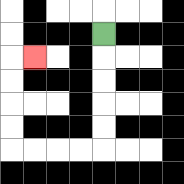{'start': '[4, 1]', 'end': '[1, 2]', 'path_directions': 'D,D,D,D,D,L,L,L,L,U,U,U,U,R', 'path_coordinates': '[[4, 1], [4, 2], [4, 3], [4, 4], [4, 5], [4, 6], [3, 6], [2, 6], [1, 6], [0, 6], [0, 5], [0, 4], [0, 3], [0, 2], [1, 2]]'}